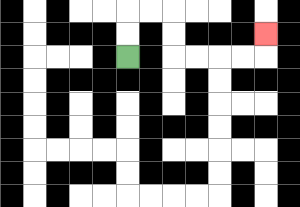{'start': '[5, 2]', 'end': '[11, 1]', 'path_directions': 'U,U,R,R,D,D,R,R,R,R,U', 'path_coordinates': '[[5, 2], [5, 1], [5, 0], [6, 0], [7, 0], [7, 1], [7, 2], [8, 2], [9, 2], [10, 2], [11, 2], [11, 1]]'}